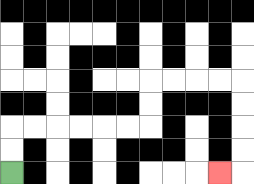{'start': '[0, 7]', 'end': '[9, 7]', 'path_directions': 'U,U,R,R,R,R,R,R,U,U,R,R,R,R,D,D,D,D,L', 'path_coordinates': '[[0, 7], [0, 6], [0, 5], [1, 5], [2, 5], [3, 5], [4, 5], [5, 5], [6, 5], [6, 4], [6, 3], [7, 3], [8, 3], [9, 3], [10, 3], [10, 4], [10, 5], [10, 6], [10, 7], [9, 7]]'}